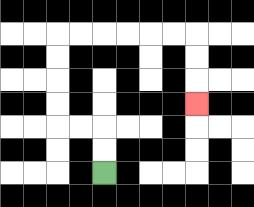{'start': '[4, 7]', 'end': '[8, 4]', 'path_directions': 'U,U,L,L,U,U,U,U,R,R,R,R,R,R,D,D,D', 'path_coordinates': '[[4, 7], [4, 6], [4, 5], [3, 5], [2, 5], [2, 4], [2, 3], [2, 2], [2, 1], [3, 1], [4, 1], [5, 1], [6, 1], [7, 1], [8, 1], [8, 2], [8, 3], [8, 4]]'}